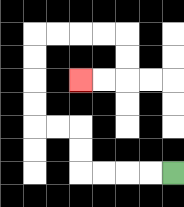{'start': '[7, 7]', 'end': '[3, 3]', 'path_directions': 'L,L,L,L,U,U,L,L,U,U,U,U,R,R,R,R,D,D,L,L', 'path_coordinates': '[[7, 7], [6, 7], [5, 7], [4, 7], [3, 7], [3, 6], [3, 5], [2, 5], [1, 5], [1, 4], [1, 3], [1, 2], [1, 1], [2, 1], [3, 1], [4, 1], [5, 1], [5, 2], [5, 3], [4, 3], [3, 3]]'}